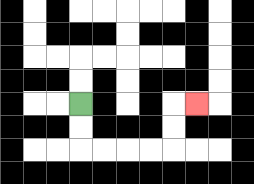{'start': '[3, 4]', 'end': '[8, 4]', 'path_directions': 'D,D,R,R,R,R,U,U,R', 'path_coordinates': '[[3, 4], [3, 5], [3, 6], [4, 6], [5, 6], [6, 6], [7, 6], [7, 5], [7, 4], [8, 4]]'}